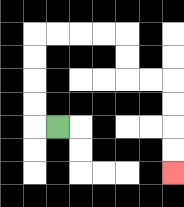{'start': '[2, 5]', 'end': '[7, 7]', 'path_directions': 'L,U,U,U,U,R,R,R,R,D,D,R,R,D,D,D,D', 'path_coordinates': '[[2, 5], [1, 5], [1, 4], [1, 3], [1, 2], [1, 1], [2, 1], [3, 1], [4, 1], [5, 1], [5, 2], [5, 3], [6, 3], [7, 3], [7, 4], [7, 5], [7, 6], [7, 7]]'}